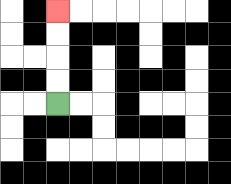{'start': '[2, 4]', 'end': '[2, 0]', 'path_directions': 'U,U,U,U', 'path_coordinates': '[[2, 4], [2, 3], [2, 2], [2, 1], [2, 0]]'}